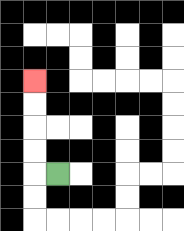{'start': '[2, 7]', 'end': '[1, 3]', 'path_directions': 'L,U,U,U,U', 'path_coordinates': '[[2, 7], [1, 7], [1, 6], [1, 5], [1, 4], [1, 3]]'}